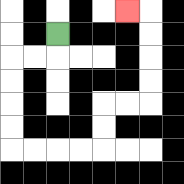{'start': '[2, 1]', 'end': '[5, 0]', 'path_directions': 'D,L,L,D,D,D,D,R,R,R,R,U,U,R,R,U,U,U,U,L', 'path_coordinates': '[[2, 1], [2, 2], [1, 2], [0, 2], [0, 3], [0, 4], [0, 5], [0, 6], [1, 6], [2, 6], [3, 6], [4, 6], [4, 5], [4, 4], [5, 4], [6, 4], [6, 3], [6, 2], [6, 1], [6, 0], [5, 0]]'}